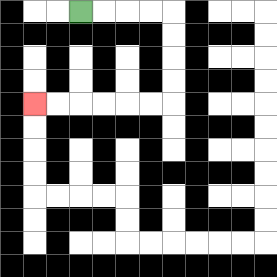{'start': '[3, 0]', 'end': '[1, 4]', 'path_directions': 'R,R,R,R,D,D,D,D,L,L,L,L,L,L', 'path_coordinates': '[[3, 0], [4, 0], [5, 0], [6, 0], [7, 0], [7, 1], [7, 2], [7, 3], [7, 4], [6, 4], [5, 4], [4, 4], [3, 4], [2, 4], [1, 4]]'}